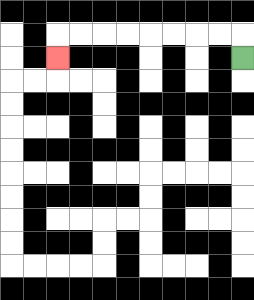{'start': '[10, 2]', 'end': '[2, 2]', 'path_directions': 'U,L,L,L,L,L,L,L,L,D', 'path_coordinates': '[[10, 2], [10, 1], [9, 1], [8, 1], [7, 1], [6, 1], [5, 1], [4, 1], [3, 1], [2, 1], [2, 2]]'}